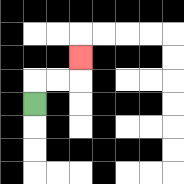{'start': '[1, 4]', 'end': '[3, 2]', 'path_directions': 'U,R,R,U', 'path_coordinates': '[[1, 4], [1, 3], [2, 3], [3, 3], [3, 2]]'}